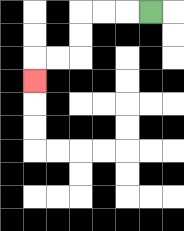{'start': '[6, 0]', 'end': '[1, 3]', 'path_directions': 'L,L,L,D,D,L,L,D', 'path_coordinates': '[[6, 0], [5, 0], [4, 0], [3, 0], [3, 1], [3, 2], [2, 2], [1, 2], [1, 3]]'}